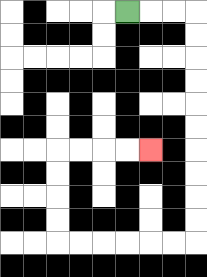{'start': '[5, 0]', 'end': '[6, 6]', 'path_directions': 'R,R,R,D,D,D,D,D,D,D,D,D,D,L,L,L,L,L,L,U,U,U,U,R,R,R,R', 'path_coordinates': '[[5, 0], [6, 0], [7, 0], [8, 0], [8, 1], [8, 2], [8, 3], [8, 4], [8, 5], [8, 6], [8, 7], [8, 8], [8, 9], [8, 10], [7, 10], [6, 10], [5, 10], [4, 10], [3, 10], [2, 10], [2, 9], [2, 8], [2, 7], [2, 6], [3, 6], [4, 6], [5, 6], [6, 6]]'}